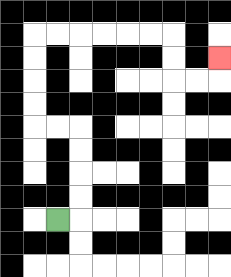{'start': '[2, 9]', 'end': '[9, 2]', 'path_directions': 'R,U,U,U,U,L,L,U,U,U,U,R,R,R,R,R,R,D,D,R,R,U', 'path_coordinates': '[[2, 9], [3, 9], [3, 8], [3, 7], [3, 6], [3, 5], [2, 5], [1, 5], [1, 4], [1, 3], [1, 2], [1, 1], [2, 1], [3, 1], [4, 1], [5, 1], [6, 1], [7, 1], [7, 2], [7, 3], [8, 3], [9, 3], [9, 2]]'}